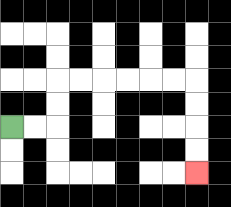{'start': '[0, 5]', 'end': '[8, 7]', 'path_directions': 'R,R,U,U,R,R,R,R,R,R,D,D,D,D', 'path_coordinates': '[[0, 5], [1, 5], [2, 5], [2, 4], [2, 3], [3, 3], [4, 3], [5, 3], [6, 3], [7, 3], [8, 3], [8, 4], [8, 5], [8, 6], [8, 7]]'}